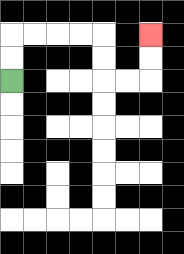{'start': '[0, 3]', 'end': '[6, 1]', 'path_directions': 'U,U,R,R,R,R,D,D,R,R,U,U', 'path_coordinates': '[[0, 3], [0, 2], [0, 1], [1, 1], [2, 1], [3, 1], [4, 1], [4, 2], [4, 3], [5, 3], [6, 3], [6, 2], [6, 1]]'}